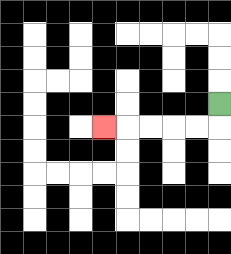{'start': '[9, 4]', 'end': '[4, 5]', 'path_directions': 'D,L,L,L,L,L', 'path_coordinates': '[[9, 4], [9, 5], [8, 5], [7, 5], [6, 5], [5, 5], [4, 5]]'}